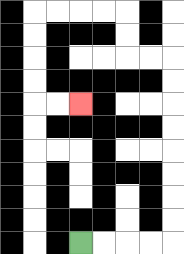{'start': '[3, 10]', 'end': '[3, 4]', 'path_directions': 'R,R,R,R,U,U,U,U,U,U,U,U,L,L,U,U,L,L,L,L,D,D,D,D,R,R', 'path_coordinates': '[[3, 10], [4, 10], [5, 10], [6, 10], [7, 10], [7, 9], [7, 8], [7, 7], [7, 6], [7, 5], [7, 4], [7, 3], [7, 2], [6, 2], [5, 2], [5, 1], [5, 0], [4, 0], [3, 0], [2, 0], [1, 0], [1, 1], [1, 2], [1, 3], [1, 4], [2, 4], [3, 4]]'}